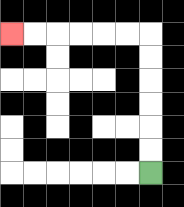{'start': '[6, 7]', 'end': '[0, 1]', 'path_directions': 'U,U,U,U,U,U,L,L,L,L,L,L', 'path_coordinates': '[[6, 7], [6, 6], [6, 5], [6, 4], [6, 3], [6, 2], [6, 1], [5, 1], [4, 1], [3, 1], [2, 1], [1, 1], [0, 1]]'}